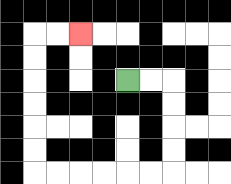{'start': '[5, 3]', 'end': '[3, 1]', 'path_directions': 'R,R,D,D,D,D,L,L,L,L,L,L,U,U,U,U,U,U,R,R', 'path_coordinates': '[[5, 3], [6, 3], [7, 3], [7, 4], [7, 5], [7, 6], [7, 7], [6, 7], [5, 7], [4, 7], [3, 7], [2, 7], [1, 7], [1, 6], [1, 5], [1, 4], [1, 3], [1, 2], [1, 1], [2, 1], [3, 1]]'}